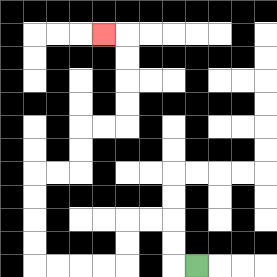{'start': '[8, 11]', 'end': '[4, 1]', 'path_directions': 'L,U,U,L,L,D,D,L,L,L,L,U,U,U,U,R,R,U,U,R,R,U,U,U,U,L', 'path_coordinates': '[[8, 11], [7, 11], [7, 10], [7, 9], [6, 9], [5, 9], [5, 10], [5, 11], [4, 11], [3, 11], [2, 11], [1, 11], [1, 10], [1, 9], [1, 8], [1, 7], [2, 7], [3, 7], [3, 6], [3, 5], [4, 5], [5, 5], [5, 4], [5, 3], [5, 2], [5, 1], [4, 1]]'}